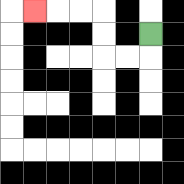{'start': '[6, 1]', 'end': '[1, 0]', 'path_directions': 'D,L,L,U,U,L,L,L', 'path_coordinates': '[[6, 1], [6, 2], [5, 2], [4, 2], [4, 1], [4, 0], [3, 0], [2, 0], [1, 0]]'}